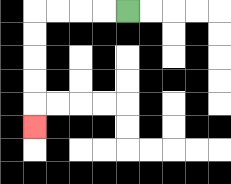{'start': '[5, 0]', 'end': '[1, 5]', 'path_directions': 'L,L,L,L,D,D,D,D,D', 'path_coordinates': '[[5, 0], [4, 0], [3, 0], [2, 0], [1, 0], [1, 1], [1, 2], [1, 3], [1, 4], [1, 5]]'}